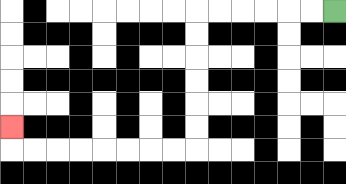{'start': '[14, 0]', 'end': '[0, 5]', 'path_directions': 'L,L,L,L,L,L,D,D,D,D,D,D,L,L,L,L,L,L,L,L,U', 'path_coordinates': '[[14, 0], [13, 0], [12, 0], [11, 0], [10, 0], [9, 0], [8, 0], [8, 1], [8, 2], [8, 3], [8, 4], [8, 5], [8, 6], [7, 6], [6, 6], [5, 6], [4, 6], [3, 6], [2, 6], [1, 6], [0, 6], [0, 5]]'}